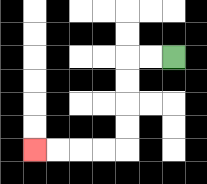{'start': '[7, 2]', 'end': '[1, 6]', 'path_directions': 'L,L,D,D,D,D,L,L,L,L', 'path_coordinates': '[[7, 2], [6, 2], [5, 2], [5, 3], [5, 4], [5, 5], [5, 6], [4, 6], [3, 6], [2, 6], [1, 6]]'}